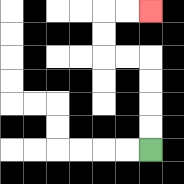{'start': '[6, 6]', 'end': '[6, 0]', 'path_directions': 'U,U,U,U,L,L,U,U,R,R', 'path_coordinates': '[[6, 6], [6, 5], [6, 4], [6, 3], [6, 2], [5, 2], [4, 2], [4, 1], [4, 0], [5, 0], [6, 0]]'}